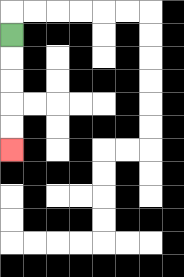{'start': '[0, 1]', 'end': '[0, 6]', 'path_directions': 'D,D,D,D,D', 'path_coordinates': '[[0, 1], [0, 2], [0, 3], [0, 4], [0, 5], [0, 6]]'}